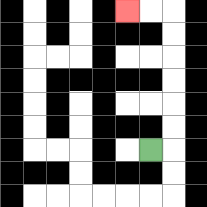{'start': '[6, 6]', 'end': '[5, 0]', 'path_directions': 'R,U,U,U,U,U,U,L,L', 'path_coordinates': '[[6, 6], [7, 6], [7, 5], [7, 4], [7, 3], [7, 2], [7, 1], [7, 0], [6, 0], [5, 0]]'}